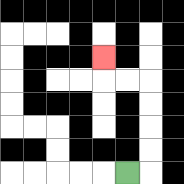{'start': '[5, 7]', 'end': '[4, 2]', 'path_directions': 'R,U,U,U,U,L,L,U', 'path_coordinates': '[[5, 7], [6, 7], [6, 6], [6, 5], [6, 4], [6, 3], [5, 3], [4, 3], [4, 2]]'}